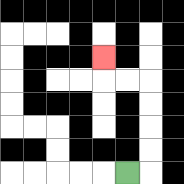{'start': '[5, 7]', 'end': '[4, 2]', 'path_directions': 'R,U,U,U,U,L,L,U', 'path_coordinates': '[[5, 7], [6, 7], [6, 6], [6, 5], [6, 4], [6, 3], [5, 3], [4, 3], [4, 2]]'}